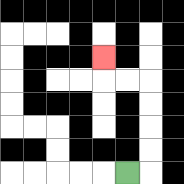{'start': '[5, 7]', 'end': '[4, 2]', 'path_directions': 'R,U,U,U,U,L,L,U', 'path_coordinates': '[[5, 7], [6, 7], [6, 6], [6, 5], [6, 4], [6, 3], [5, 3], [4, 3], [4, 2]]'}